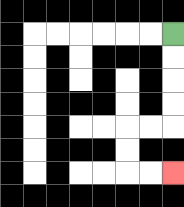{'start': '[7, 1]', 'end': '[7, 7]', 'path_directions': 'D,D,D,D,L,L,D,D,R,R', 'path_coordinates': '[[7, 1], [7, 2], [7, 3], [7, 4], [7, 5], [6, 5], [5, 5], [5, 6], [5, 7], [6, 7], [7, 7]]'}